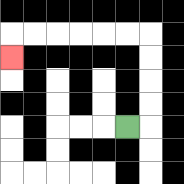{'start': '[5, 5]', 'end': '[0, 2]', 'path_directions': 'R,U,U,U,U,L,L,L,L,L,L,D', 'path_coordinates': '[[5, 5], [6, 5], [6, 4], [6, 3], [6, 2], [6, 1], [5, 1], [4, 1], [3, 1], [2, 1], [1, 1], [0, 1], [0, 2]]'}